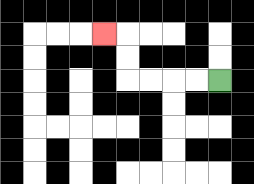{'start': '[9, 3]', 'end': '[4, 1]', 'path_directions': 'L,L,L,L,U,U,L', 'path_coordinates': '[[9, 3], [8, 3], [7, 3], [6, 3], [5, 3], [5, 2], [5, 1], [4, 1]]'}